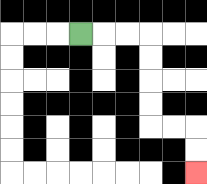{'start': '[3, 1]', 'end': '[8, 7]', 'path_directions': 'R,R,R,D,D,D,D,R,R,D,D', 'path_coordinates': '[[3, 1], [4, 1], [5, 1], [6, 1], [6, 2], [6, 3], [6, 4], [6, 5], [7, 5], [8, 5], [8, 6], [8, 7]]'}